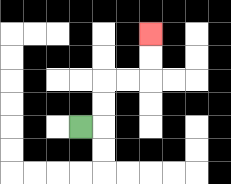{'start': '[3, 5]', 'end': '[6, 1]', 'path_directions': 'R,U,U,R,R,U,U', 'path_coordinates': '[[3, 5], [4, 5], [4, 4], [4, 3], [5, 3], [6, 3], [6, 2], [6, 1]]'}